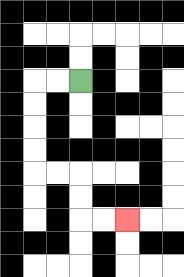{'start': '[3, 3]', 'end': '[5, 9]', 'path_directions': 'L,L,D,D,D,D,R,R,D,D,R,R', 'path_coordinates': '[[3, 3], [2, 3], [1, 3], [1, 4], [1, 5], [1, 6], [1, 7], [2, 7], [3, 7], [3, 8], [3, 9], [4, 9], [5, 9]]'}